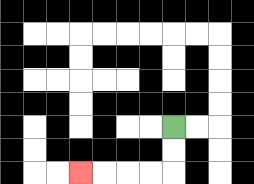{'start': '[7, 5]', 'end': '[3, 7]', 'path_directions': 'D,D,L,L,L,L', 'path_coordinates': '[[7, 5], [7, 6], [7, 7], [6, 7], [5, 7], [4, 7], [3, 7]]'}